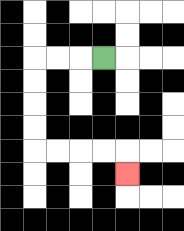{'start': '[4, 2]', 'end': '[5, 7]', 'path_directions': 'L,L,L,D,D,D,D,R,R,R,R,D', 'path_coordinates': '[[4, 2], [3, 2], [2, 2], [1, 2], [1, 3], [1, 4], [1, 5], [1, 6], [2, 6], [3, 6], [4, 6], [5, 6], [5, 7]]'}